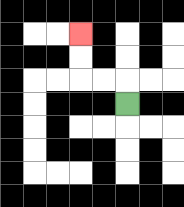{'start': '[5, 4]', 'end': '[3, 1]', 'path_directions': 'U,L,L,U,U', 'path_coordinates': '[[5, 4], [5, 3], [4, 3], [3, 3], [3, 2], [3, 1]]'}